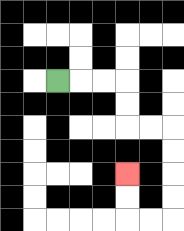{'start': '[2, 3]', 'end': '[5, 7]', 'path_directions': 'R,R,R,D,D,R,R,D,D,D,D,L,L,U,U', 'path_coordinates': '[[2, 3], [3, 3], [4, 3], [5, 3], [5, 4], [5, 5], [6, 5], [7, 5], [7, 6], [7, 7], [7, 8], [7, 9], [6, 9], [5, 9], [5, 8], [5, 7]]'}